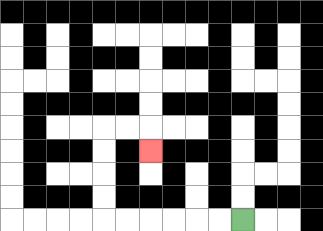{'start': '[10, 9]', 'end': '[6, 6]', 'path_directions': 'L,L,L,L,L,L,U,U,U,U,R,R,D', 'path_coordinates': '[[10, 9], [9, 9], [8, 9], [7, 9], [6, 9], [5, 9], [4, 9], [4, 8], [4, 7], [4, 6], [4, 5], [5, 5], [6, 5], [6, 6]]'}